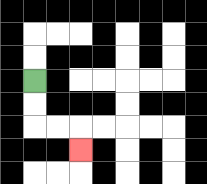{'start': '[1, 3]', 'end': '[3, 6]', 'path_directions': 'D,D,R,R,D', 'path_coordinates': '[[1, 3], [1, 4], [1, 5], [2, 5], [3, 5], [3, 6]]'}